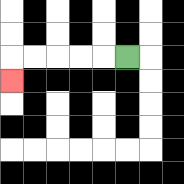{'start': '[5, 2]', 'end': '[0, 3]', 'path_directions': 'L,L,L,L,L,D', 'path_coordinates': '[[5, 2], [4, 2], [3, 2], [2, 2], [1, 2], [0, 2], [0, 3]]'}